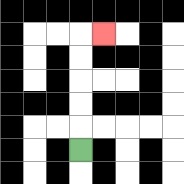{'start': '[3, 6]', 'end': '[4, 1]', 'path_directions': 'U,U,U,U,U,R', 'path_coordinates': '[[3, 6], [3, 5], [3, 4], [3, 3], [3, 2], [3, 1], [4, 1]]'}